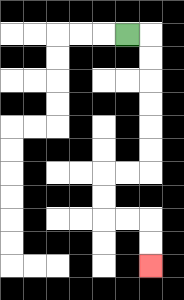{'start': '[5, 1]', 'end': '[6, 11]', 'path_directions': 'R,D,D,D,D,D,D,L,L,D,D,R,R,D,D', 'path_coordinates': '[[5, 1], [6, 1], [6, 2], [6, 3], [6, 4], [6, 5], [6, 6], [6, 7], [5, 7], [4, 7], [4, 8], [4, 9], [5, 9], [6, 9], [6, 10], [6, 11]]'}